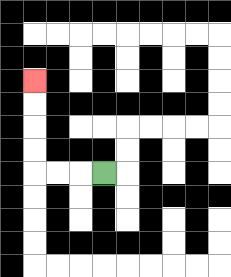{'start': '[4, 7]', 'end': '[1, 3]', 'path_directions': 'L,L,L,U,U,U,U', 'path_coordinates': '[[4, 7], [3, 7], [2, 7], [1, 7], [1, 6], [1, 5], [1, 4], [1, 3]]'}